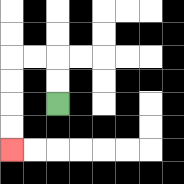{'start': '[2, 4]', 'end': '[0, 6]', 'path_directions': 'U,U,L,L,D,D,D,D', 'path_coordinates': '[[2, 4], [2, 3], [2, 2], [1, 2], [0, 2], [0, 3], [0, 4], [0, 5], [0, 6]]'}